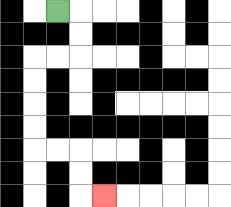{'start': '[2, 0]', 'end': '[4, 8]', 'path_directions': 'R,D,D,L,L,D,D,D,D,R,R,D,D,R', 'path_coordinates': '[[2, 0], [3, 0], [3, 1], [3, 2], [2, 2], [1, 2], [1, 3], [1, 4], [1, 5], [1, 6], [2, 6], [3, 6], [3, 7], [3, 8], [4, 8]]'}